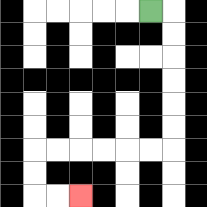{'start': '[6, 0]', 'end': '[3, 8]', 'path_directions': 'R,D,D,D,D,D,D,L,L,L,L,L,L,D,D,R,R', 'path_coordinates': '[[6, 0], [7, 0], [7, 1], [7, 2], [7, 3], [7, 4], [7, 5], [7, 6], [6, 6], [5, 6], [4, 6], [3, 6], [2, 6], [1, 6], [1, 7], [1, 8], [2, 8], [3, 8]]'}